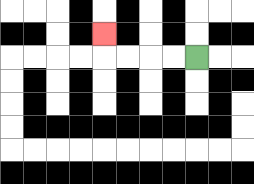{'start': '[8, 2]', 'end': '[4, 1]', 'path_directions': 'L,L,L,L,U', 'path_coordinates': '[[8, 2], [7, 2], [6, 2], [5, 2], [4, 2], [4, 1]]'}